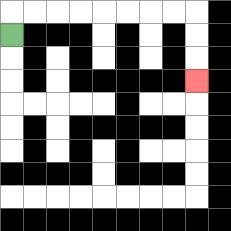{'start': '[0, 1]', 'end': '[8, 3]', 'path_directions': 'U,R,R,R,R,R,R,R,R,D,D,D', 'path_coordinates': '[[0, 1], [0, 0], [1, 0], [2, 0], [3, 0], [4, 0], [5, 0], [6, 0], [7, 0], [8, 0], [8, 1], [8, 2], [8, 3]]'}